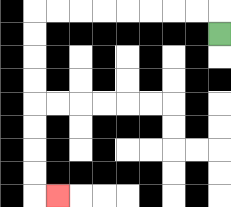{'start': '[9, 1]', 'end': '[2, 8]', 'path_directions': 'U,L,L,L,L,L,L,L,L,D,D,D,D,D,D,D,D,R', 'path_coordinates': '[[9, 1], [9, 0], [8, 0], [7, 0], [6, 0], [5, 0], [4, 0], [3, 0], [2, 0], [1, 0], [1, 1], [1, 2], [1, 3], [1, 4], [1, 5], [1, 6], [1, 7], [1, 8], [2, 8]]'}